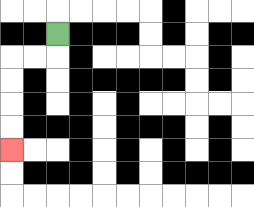{'start': '[2, 1]', 'end': '[0, 6]', 'path_directions': 'D,L,L,D,D,D,D', 'path_coordinates': '[[2, 1], [2, 2], [1, 2], [0, 2], [0, 3], [0, 4], [0, 5], [0, 6]]'}